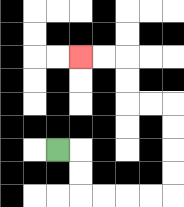{'start': '[2, 6]', 'end': '[3, 2]', 'path_directions': 'R,D,D,R,R,R,R,U,U,U,U,L,L,U,U,L,L', 'path_coordinates': '[[2, 6], [3, 6], [3, 7], [3, 8], [4, 8], [5, 8], [6, 8], [7, 8], [7, 7], [7, 6], [7, 5], [7, 4], [6, 4], [5, 4], [5, 3], [5, 2], [4, 2], [3, 2]]'}